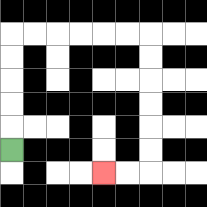{'start': '[0, 6]', 'end': '[4, 7]', 'path_directions': 'U,U,U,U,U,R,R,R,R,R,R,D,D,D,D,D,D,L,L', 'path_coordinates': '[[0, 6], [0, 5], [0, 4], [0, 3], [0, 2], [0, 1], [1, 1], [2, 1], [3, 1], [4, 1], [5, 1], [6, 1], [6, 2], [6, 3], [6, 4], [6, 5], [6, 6], [6, 7], [5, 7], [4, 7]]'}